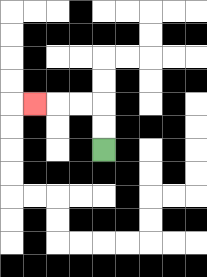{'start': '[4, 6]', 'end': '[1, 4]', 'path_directions': 'U,U,L,L,L', 'path_coordinates': '[[4, 6], [4, 5], [4, 4], [3, 4], [2, 4], [1, 4]]'}